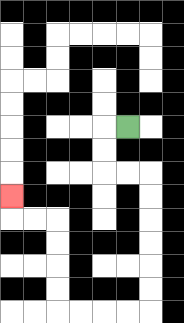{'start': '[5, 5]', 'end': '[0, 8]', 'path_directions': 'L,D,D,R,R,D,D,D,D,D,D,L,L,L,L,U,U,U,U,L,L,U', 'path_coordinates': '[[5, 5], [4, 5], [4, 6], [4, 7], [5, 7], [6, 7], [6, 8], [6, 9], [6, 10], [6, 11], [6, 12], [6, 13], [5, 13], [4, 13], [3, 13], [2, 13], [2, 12], [2, 11], [2, 10], [2, 9], [1, 9], [0, 9], [0, 8]]'}